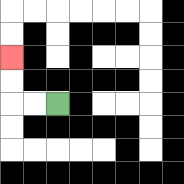{'start': '[2, 4]', 'end': '[0, 2]', 'path_directions': 'L,L,U,U', 'path_coordinates': '[[2, 4], [1, 4], [0, 4], [0, 3], [0, 2]]'}